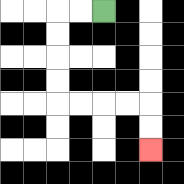{'start': '[4, 0]', 'end': '[6, 6]', 'path_directions': 'L,L,D,D,D,D,R,R,R,R,D,D', 'path_coordinates': '[[4, 0], [3, 0], [2, 0], [2, 1], [2, 2], [2, 3], [2, 4], [3, 4], [4, 4], [5, 4], [6, 4], [6, 5], [6, 6]]'}